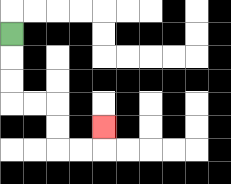{'start': '[0, 1]', 'end': '[4, 5]', 'path_directions': 'D,D,D,R,R,D,D,R,R,U', 'path_coordinates': '[[0, 1], [0, 2], [0, 3], [0, 4], [1, 4], [2, 4], [2, 5], [2, 6], [3, 6], [4, 6], [4, 5]]'}